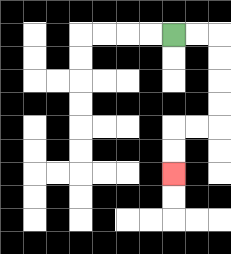{'start': '[7, 1]', 'end': '[7, 7]', 'path_directions': 'R,R,D,D,D,D,L,L,D,D', 'path_coordinates': '[[7, 1], [8, 1], [9, 1], [9, 2], [9, 3], [9, 4], [9, 5], [8, 5], [7, 5], [7, 6], [7, 7]]'}